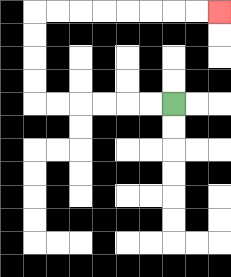{'start': '[7, 4]', 'end': '[9, 0]', 'path_directions': 'L,L,L,L,L,L,U,U,U,U,R,R,R,R,R,R,R,R', 'path_coordinates': '[[7, 4], [6, 4], [5, 4], [4, 4], [3, 4], [2, 4], [1, 4], [1, 3], [1, 2], [1, 1], [1, 0], [2, 0], [3, 0], [4, 0], [5, 0], [6, 0], [7, 0], [8, 0], [9, 0]]'}